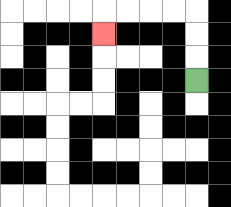{'start': '[8, 3]', 'end': '[4, 1]', 'path_directions': 'U,U,U,L,L,L,L,D', 'path_coordinates': '[[8, 3], [8, 2], [8, 1], [8, 0], [7, 0], [6, 0], [5, 0], [4, 0], [4, 1]]'}